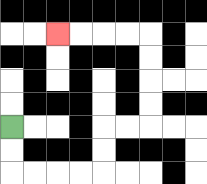{'start': '[0, 5]', 'end': '[2, 1]', 'path_directions': 'D,D,R,R,R,R,U,U,R,R,U,U,U,U,L,L,L,L', 'path_coordinates': '[[0, 5], [0, 6], [0, 7], [1, 7], [2, 7], [3, 7], [4, 7], [4, 6], [4, 5], [5, 5], [6, 5], [6, 4], [6, 3], [6, 2], [6, 1], [5, 1], [4, 1], [3, 1], [2, 1]]'}